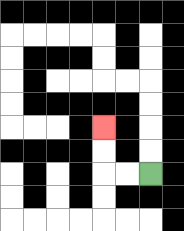{'start': '[6, 7]', 'end': '[4, 5]', 'path_directions': 'L,L,U,U', 'path_coordinates': '[[6, 7], [5, 7], [4, 7], [4, 6], [4, 5]]'}